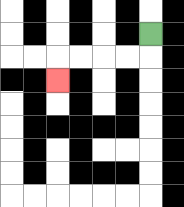{'start': '[6, 1]', 'end': '[2, 3]', 'path_directions': 'D,L,L,L,L,D', 'path_coordinates': '[[6, 1], [6, 2], [5, 2], [4, 2], [3, 2], [2, 2], [2, 3]]'}